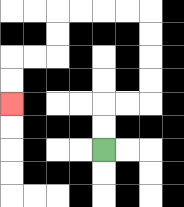{'start': '[4, 6]', 'end': '[0, 4]', 'path_directions': 'U,U,R,R,U,U,U,U,L,L,L,L,D,D,L,L,D,D', 'path_coordinates': '[[4, 6], [4, 5], [4, 4], [5, 4], [6, 4], [6, 3], [6, 2], [6, 1], [6, 0], [5, 0], [4, 0], [3, 0], [2, 0], [2, 1], [2, 2], [1, 2], [0, 2], [0, 3], [0, 4]]'}